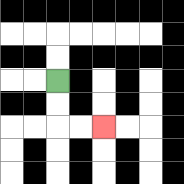{'start': '[2, 3]', 'end': '[4, 5]', 'path_directions': 'D,D,R,R', 'path_coordinates': '[[2, 3], [2, 4], [2, 5], [3, 5], [4, 5]]'}